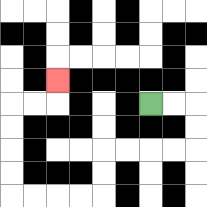{'start': '[6, 4]', 'end': '[2, 3]', 'path_directions': 'R,R,D,D,L,L,L,L,D,D,L,L,L,L,U,U,U,U,R,R,U', 'path_coordinates': '[[6, 4], [7, 4], [8, 4], [8, 5], [8, 6], [7, 6], [6, 6], [5, 6], [4, 6], [4, 7], [4, 8], [3, 8], [2, 8], [1, 8], [0, 8], [0, 7], [0, 6], [0, 5], [0, 4], [1, 4], [2, 4], [2, 3]]'}